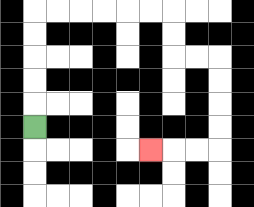{'start': '[1, 5]', 'end': '[6, 6]', 'path_directions': 'U,U,U,U,U,R,R,R,R,R,R,D,D,R,R,D,D,D,D,L,L,L', 'path_coordinates': '[[1, 5], [1, 4], [1, 3], [1, 2], [1, 1], [1, 0], [2, 0], [3, 0], [4, 0], [5, 0], [6, 0], [7, 0], [7, 1], [7, 2], [8, 2], [9, 2], [9, 3], [9, 4], [9, 5], [9, 6], [8, 6], [7, 6], [6, 6]]'}